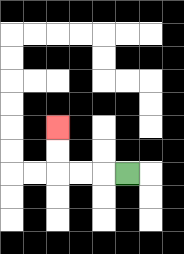{'start': '[5, 7]', 'end': '[2, 5]', 'path_directions': 'L,L,L,U,U', 'path_coordinates': '[[5, 7], [4, 7], [3, 7], [2, 7], [2, 6], [2, 5]]'}